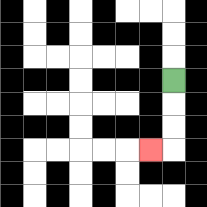{'start': '[7, 3]', 'end': '[6, 6]', 'path_directions': 'D,D,D,L', 'path_coordinates': '[[7, 3], [7, 4], [7, 5], [7, 6], [6, 6]]'}